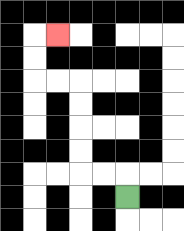{'start': '[5, 8]', 'end': '[2, 1]', 'path_directions': 'U,L,L,U,U,U,U,L,L,U,U,R', 'path_coordinates': '[[5, 8], [5, 7], [4, 7], [3, 7], [3, 6], [3, 5], [3, 4], [3, 3], [2, 3], [1, 3], [1, 2], [1, 1], [2, 1]]'}